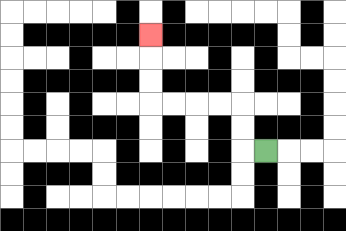{'start': '[11, 6]', 'end': '[6, 1]', 'path_directions': 'L,U,U,L,L,L,L,U,U,U', 'path_coordinates': '[[11, 6], [10, 6], [10, 5], [10, 4], [9, 4], [8, 4], [7, 4], [6, 4], [6, 3], [6, 2], [6, 1]]'}